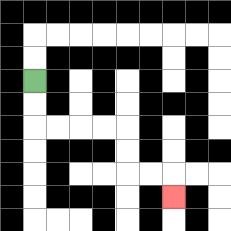{'start': '[1, 3]', 'end': '[7, 8]', 'path_directions': 'D,D,R,R,R,R,D,D,R,R,D', 'path_coordinates': '[[1, 3], [1, 4], [1, 5], [2, 5], [3, 5], [4, 5], [5, 5], [5, 6], [5, 7], [6, 7], [7, 7], [7, 8]]'}